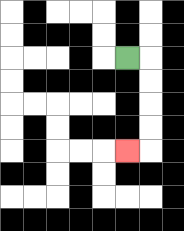{'start': '[5, 2]', 'end': '[5, 6]', 'path_directions': 'R,D,D,D,D,L', 'path_coordinates': '[[5, 2], [6, 2], [6, 3], [6, 4], [6, 5], [6, 6], [5, 6]]'}